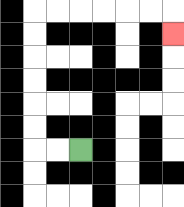{'start': '[3, 6]', 'end': '[7, 1]', 'path_directions': 'L,L,U,U,U,U,U,U,R,R,R,R,R,R,D', 'path_coordinates': '[[3, 6], [2, 6], [1, 6], [1, 5], [1, 4], [1, 3], [1, 2], [1, 1], [1, 0], [2, 0], [3, 0], [4, 0], [5, 0], [6, 0], [7, 0], [7, 1]]'}